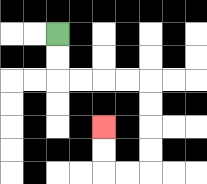{'start': '[2, 1]', 'end': '[4, 5]', 'path_directions': 'D,D,R,R,R,R,D,D,D,D,L,L,U,U', 'path_coordinates': '[[2, 1], [2, 2], [2, 3], [3, 3], [4, 3], [5, 3], [6, 3], [6, 4], [6, 5], [6, 6], [6, 7], [5, 7], [4, 7], [4, 6], [4, 5]]'}